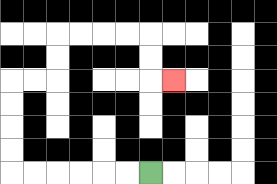{'start': '[6, 7]', 'end': '[7, 3]', 'path_directions': 'L,L,L,L,L,L,U,U,U,U,R,R,U,U,R,R,R,R,D,D,R', 'path_coordinates': '[[6, 7], [5, 7], [4, 7], [3, 7], [2, 7], [1, 7], [0, 7], [0, 6], [0, 5], [0, 4], [0, 3], [1, 3], [2, 3], [2, 2], [2, 1], [3, 1], [4, 1], [5, 1], [6, 1], [6, 2], [6, 3], [7, 3]]'}